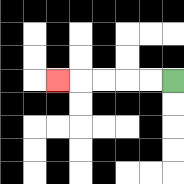{'start': '[7, 3]', 'end': '[2, 3]', 'path_directions': 'L,L,L,L,L', 'path_coordinates': '[[7, 3], [6, 3], [5, 3], [4, 3], [3, 3], [2, 3]]'}